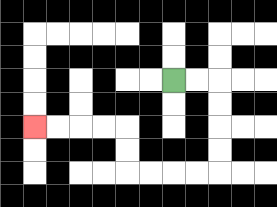{'start': '[7, 3]', 'end': '[1, 5]', 'path_directions': 'R,R,D,D,D,D,L,L,L,L,U,U,L,L,L,L', 'path_coordinates': '[[7, 3], [8, 3], [9, 3], [9, 4], [9, 5], [9, 6], [9, 7], [8, 7], [7, 7], [6, 7], [5, 7], [5, 6], [5, 5], [4, 5], [3, 5], [2, 5], [1, 5]]'}